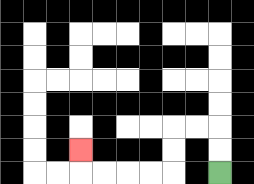{'start': '[9, 7]', 'end': '[3, 6]', 'path_directions': 'U,U,L,L,D,D,L,L,L,L,U', 'path_coordinates': '[[9, 7], [9, 6], [9, 5], [8, 5], [7, 5], [7, 6], [7, 7], [6, 7], [5, 7], [4, 7], [3, 7], [3, 6]]'}